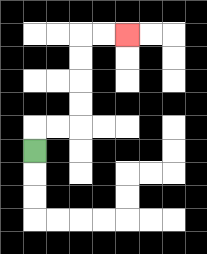{'start': '[1, 6]', 'end': '[5, 1]', 'path_directions': 'U,R,R,U,U,U,U,R,R', 'path_coordinates': '[[1, 6], [1, 5], [2, 5], [3, 5], [3, 4], [3, 3], [3, 2], [3, 1], [4, 1], [5, 1]]'}